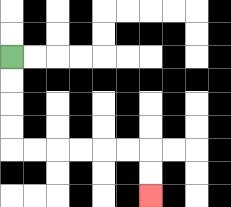{'start': '[0, 2]', 'end': '[6, 8]', 'path_directions': 'D,D,D,D,R,R,R,R,R,R,D,D', 'path_coordinates': '[[0, 2], [0, 3], [0, 4], [0, 5], [0, 6], [1, 6], [2, 6], [3, 6], [4, 6], [5, 6], [6, 6], [6, 7], [6, 8]]'}